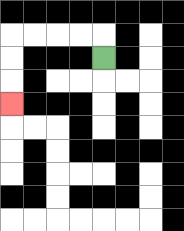{'start': '[4, 2]', 'end': '[0, 4]', 'path_directions': 'U,L,L,L,L,D,D,D', 'path_coordinates': '[[4, 2], [4, 1], [3, 1], [2, 1], [1, 1], [0, 1], [0, 2], [0, 3], [0, 4]]'}